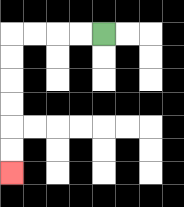{'start': '[4, 1]', 'end': '[0, 7]', 'path_directions': 'L,L,L,L,D,D,D,D,D,D', 'path_coordinates': '[[4, 1], [3, 1], [2, 1], [1, 1], [0, 1], [0, 2], [0, 3], [0, 4], [0, 5], [0, 6], [0, 7]]'}